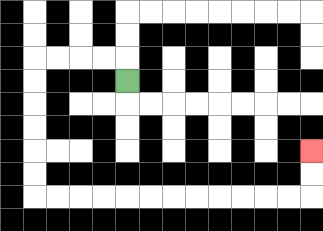{'start': '[5, 3]', 'end': '[13, 6]', 'path_directions': 'U,L,L,L,L,D,D,D,D,D,D,R,R,R,R,R,R,R,R,R,R,R,R,U,U', 'path_coordinates': '[[5, 3], [5, 2], [4, 2], [3, 2], [2, 2], [1, 2], [1, 3], [1, 4], [1, 5], [1, 6], [1, 7], [1, 8], [2, 8], [3, 8], [4, 8], [5, 8], [6, 8], [7, 8], [8, 8], [9, 8], [10, 8], [11, 8], [12, 8], [13, 8], [13, 7], [13, 6]]'}